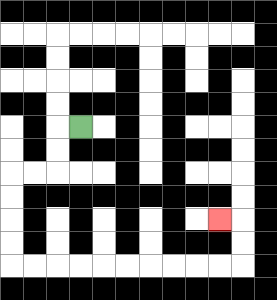{'start': '[3, 5]', 'end': '[9, 9]', 'path_directions': 'L,D,D,L,L,D,D,D,D,R,R,R,R,R,R,R,R,R,R,U,U,L', 'path_coordinates': '[[3, 5], [2, 5], [2, 6], [2, 7], [1, 7], [0, 7], [0, 8], [0, 9], [0, 10], [0, 11], [1, 11], [2, 11], [3, 11], [4, 11], [5, 11], [6, 11], [7, 11], [8, 11], [9, 11], [10, 11], [10, 10], [10, 9], [9, 9]]'}